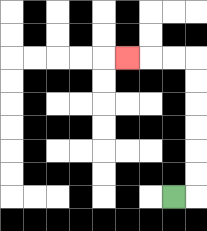{'start': '[7, 8]', 'end': '[5, 2]', 'path_directions': 'R,U,U,U,U,U,U,L,L,L', 'path_coordinates': '[[7, 8], [8, 8], [8, 7], [8, 6], [8, 5], [8, 4], [8, 3], [8, 2], [7, 2], [6, 2], [5, 2]]'}